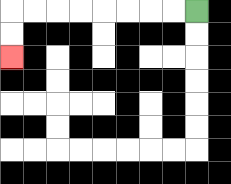{'start': '[8, 0]', 'end': '[0, 2]', 'path_directions': 'L,L,L,L,L,L,L,L,D,D', 'path_coordinates': '[[8, 0], [7, 0], [6, 0], [5, 0], [4, 0], [3, 0], [2, 0], [1, 0], [0, 0], [0, 1], [0, 2]]'}